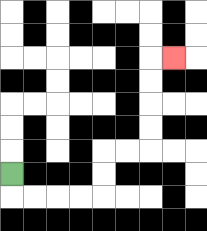{'start': '[0, 7]', 'end': '[7, 2]', 'path_directions': 'D,R,R,R,R,U,U,R,R,U,U,U,U,R', 'path_coordinates': '[[0, 7], [0, 8], [1, 8], [2, 8], [3, 8], [4, 8], [4, 7], [4, 6], [5, 6], [6, 6], [6, 5], [6, 4], [6, 3], [6, 2], [7, 2]]'}